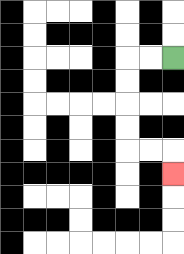{'start': '[7, 2]', 'end': '[7, 7]', 'path_directions': 'L,L,D,D,D,D,R,R,D', 'path_coordinates': '[[7, 2], [6, 2], [5, 2], [5, 3], [5, 4], [5, 5], [5, 6], [6, 6], [7, 6], [7, 7]]'}